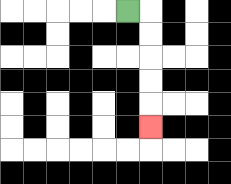{'start': '[5, 0]', 'end': '[6, 5]', 'path_directions': 'R,D,D,D,D,D', 'path_coordinates': '[[5, 0], [6, 0], [6, 1], [6, 2], [6, 3], [6, 4], [6, 5]]'}